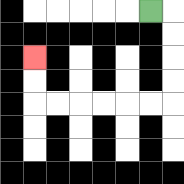{'start': '[6, 0]', 'end': '[1, 2]', 'path_directions': 'R,D,D,D,D,L,L,L,L,L,L,U,U', 'path_coordinates': '[[6, 0], [7, 0], [7, 1], [7, 2], [7, 3], [7, 4], [6, 4], [5, 4], [4, 4], [3, 4], [2, 4], [1, 4], [1, 3], [1, 2]]'}